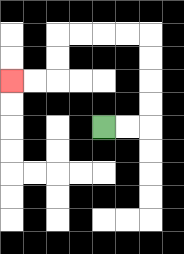{'start': '[4, 5]', 'end': '[0, 3]', 'path_directions': 'R,R,U,U,U,U,L,L,L,L,D,D,L,L', 'path_coordinates': '[[4, 5], [5, 5], [6, 5], [6, 4], [6, 3], [6, 2], [6, 1], [5, 1], [4, 1], [3, 1], [2, 1], [2, 2], [2, 3], [1, 3], [0, 3]]'}